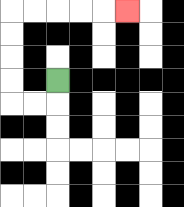{'start': '[2, 3]', 'end': '[5, 0]', 'path_directions': 'D,L,L,U,U,U,U,R,R,R,R,R', 'path_coordinates': '[[2, 3], [2, 4], [1, 4], [0, 4], [0, 3], [0, 2], [0, 1], [0, 0], [1, 0], [2, 0], [3, 0], [4, 0], [5, 0]]'}